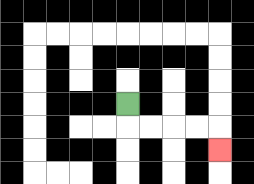{'start': '[5, 4]', 'end': '[9, 6]', 'path_directions': 'D,R,R,R,R,D', 'path_coordinates': '[[5, 4], [5, 5], [6, 5], [7, 5], [8, 5], [9, 5], [9, 6]]'}